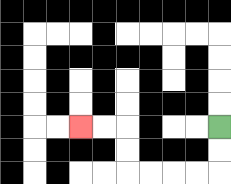{'start': '[9, 5]', 'end': '[3, 5]', 'path_directions': 'D,D,L,L,L,L,U,U,L,L', 'path_coordinates': '[[9, 5], [9, 6], [9, 7], [8, 7], [7, 7], [6, 7], [5, 7], [5, 6], [5, 5], [4, 5], [3, 5]]'}